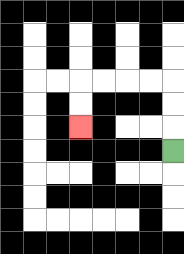{'start': '[7, 6]', 'end': '[3, 5]', 'path_directions': 'U,U,U,L,L,L,L,D,D', 'path_coordinates': '[[7, 6], [7, 5], [7, 4], [7, 3], [6, 3], [5, 3], [4, 3], [3, 3], [3, 4], [3, 5]]'}